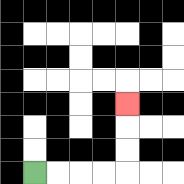{'start': '[1, 7]', 'end': '[5, 4]', 'path_directions': 'R,R,R,R,U,U,U', 'path_coordinates': '[[1, 7], [2, 7], [3, 7], [4, 7], [5, 7], [5, 6], [5, 5], [5, 4]]'}